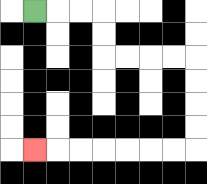{'start': '[1, 0]', 'end': '[1, 6]', 'path_directions': 'R,R,R,D,D,R,R,R,R,D,D,D,D,L,L,L,L,L,L,L', 'path_coordinates': '[[1, 0], [2, 0], [3, 0], [4, 0], [4, 1], [4, 2], [5, 2], [6, 2], [7, 2], [8, 2], [8, 3], [8, 4], [8, 5], [8, 6], [7, 6], [6, 6], [5, 6], [4, 6], [3, 6], [2, 6], [1, 6]]'}